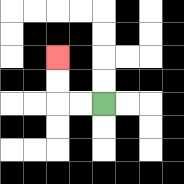{'start': '[4, 4]', 'end': '[2, 2]', 'path_directions': 'L,L,U,U', 'path_coordinates': '[[4, 4], [3, 4], [2, 4], [2, 3], [2, 2]]'}